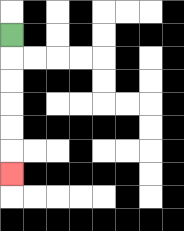{'start': '[0, 1]', 'end': '[0, 7]', 'path_directions': 'D,D,D,D,D,D', 'path_coordinates': '[[0, 1], [0, 2], [0, 3], [0, 4], [0, 5], [0, 6], [0, 7]]'}